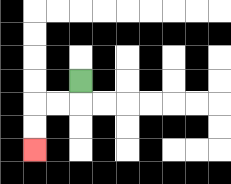{'start': '[3, 3]', 'end': '[1, 6]', 'path_directions': 'D,L,L,D,D', 'path_coordinates': '[[3, 3], [3, 4], [2, 4], [1, 4], [1, 5], [1, 6]]'}